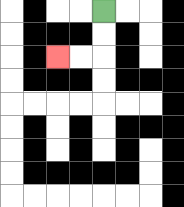{'start': '[4, 0]', 'end': '[2, 2]', 'path_directions': 'D,D,L,L', 'path_coordinates': '[[4, 0], [4, 1], [4, 2], [3, 2], [2, 2]]'}